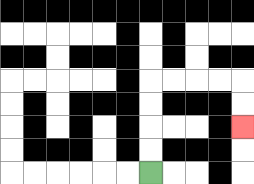{'start': '[6, 7]', 'end': '[10, 5]', 'path_directions': 'U,U,U,U,R,R,R,R,D,D', 'path_coordinates': '[[6, 7], [6, 6], [6, 5], [6, 4], [6, 3], [7, 3], [8, 3], [9, 3], [10, 3], [10, 4], [10, 5]]'}